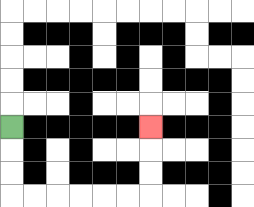{'start': '[0, 5]', 'end': '[6, 5]', 'path_directions': 'D,D,D,R,R,R,R,R,R,U,U,U', 'path_coordinates': '[[0, 5], [0, 6], [0, 7], [0, 8], [1, 8], [2, 8], [3, 8], [4, 8], [5, 8], [6, 8], [6, 7], [6, 6], [6, 5]]'}